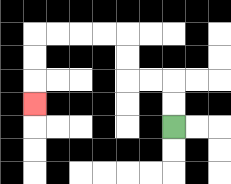{'start': '[7, 5]', 'end': '[1, 4]', 'path_directions': 'U,U,L,L,U,U,L,L,L,L,D,D,D', 'path_coordinates': '[[7, 5], [7, 4], [7, 3], [6, 3], [5, 3], [5, 2], [5, 1], [4, 1], [3, 1], [2, 1], [1, 1], [1, 2], [1, 3], [1, 4]]'}